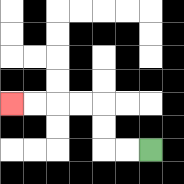{'start': '[6, 6]', 'end': '[0, 4]', 'path_directions': 'L,L,U,U,L,L,L,L', 'path_coordinates': '[[6, 6], [5, 6], [4, 6], [4, 5], [4, 4], [3, 4], [2, 4], [1, 4], [0, 4]]'}